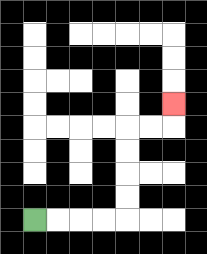{'start': '[1, 9]', 'end': '[7, 4]', 'path_directions': 'R,R,R,R,U,U,U,U,R,R,U', 'path_coordinates': '[[1, 9], [2, 9], [3, 9], [4, 9], [5, 9], [5, 8], [5, 7], [5, 6], [5, 5], [6, 5], [7, 5], [7, 4]]'}